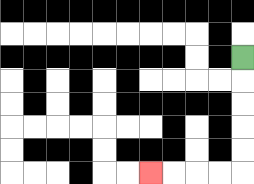{'start': '[10, 2]', 'end': '[6, 7]', 'path_directions': 'D,D,D,D,D,L,L,L,L', 'path_coordinates': '[[10, 2], [10, 3], [10, 4], [10, 5], [10, 6], [10, 7], [9, 7], [8, 7], [7, 7], [6, 7]]'}